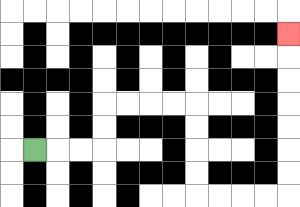{'start': '[1, 6]', 'end': '[12, 1]', 'path_directions': 'R,R,R,U,U,R,R,R,R,D,D,D,D,R,R,R,R,U,U,U,U,U,U,U', 'path_coordinates': '[[1, 6], [2, 6], [3, 6], [4, 6], [4, 5], [4, 4], [5, 4], [6, 4], [7, 4], [8, 4], [8, 5], [8, 6], [8, 7], [8, 8], [9, 8], [10, 8], [11, 8], [12, 8], [12, 7], [12, 6], [12, 5], [12, 4], [12, 3], [12, 2], [12, 1]]'}